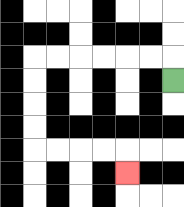{'start': '[7, 3]', 'end': '[5, 7]', 'path_directions': 'U,L,L,L,L,L,L,D,D,D,D,R,R,R,R,D', 'path_coordinates': '[[7, 3], [7, 2], [6, 2], [5, 2], [4, 2], [3, 2], [2, 2], [1, 2], [1, 3], [1, 4], [1, 5], [1, 6], [2, 6], [3, 6], [4, 6], [5, 6], [5, 7]]'}